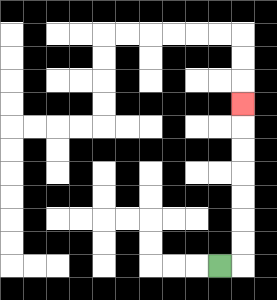{'start': '[9, 11]', 'end': '[10, 4]', 'path_directions': 'R,U,U,U,U,U,U,U', 'path_coordinates': '[[9, 11], [10, 11], [10, 10], [10, 9], [10, 8], [10, 7], [10, 6], [10, 5], [10, 4]]'}